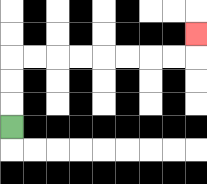{'start': '[0, 5]', 'end': '[8, 1]', 'path_directions': 'U,U,U,R,R,R,R,R,R,R,R,U', 'path_coordinates': '[[0, 5], [0, 4], [0, 3], [0, 2], [1, 2], [2, 2], [3, 2], [4, 2], [5, 2], [6, 2], [7, 2], [8, 2], [8, 1]]'}